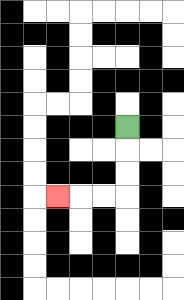{'start': '[5, 5]', 'end': '[2, 8]', 'path_directions': 'D,D,D,L,L,L', 'path_coordinates': '[[5, 5], [5, 6], [5, 7], [5, 8], [4, 8], [3, 8], [2, 8]]'}